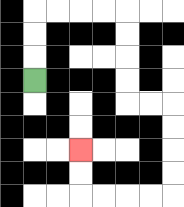{'start': '[1, 3]', 'end': '[3, 6]', 'path_directions': 'U,U,U,R,R,R,R,D,D,D,D,R,R,D,D,D,D,L,L,L,L,U,U', 'path_coordinates': '[[1, 3], [1, 2], [1, 1], [1, 0], [2, 0], [3, 0], [4, 0], [5, 0], [5, 1], [5, 2], [5, 3], [5, 4], [6, 4], [7, 4], [7, 5], [7, 6], [7, 7], [7, 8], [6, 8], [5, 8], [4, 8], [3, 8], [3, 7], [3, 6]]'}